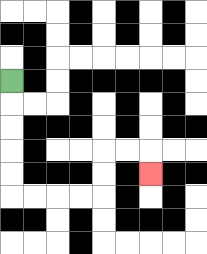{'start': '[0, 3]', 'end': '[6, 7]', 'path_directions': 'D,D,D,D,D,R,R,R,R,U,U,R,R,D', 'path_coordinates': '[[0, 3], [0, 4], [0, 5], [0, 6], [0, 7], [0, 8], [1, 8], [2, 8], [3, 8], [4, 8], [4, 7], [4, 6], [5, 6], [6, 6], [6, 7]]'}